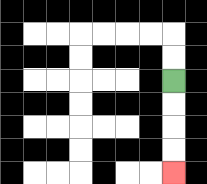{'start': '[7, 3]', 'end': '[7, 7]', 'path_directions': 'D,D,D,D', 'path_coordinates': '[[7, 3], [7, 4], [7, 5], [7, 6], [7, 7]]'}